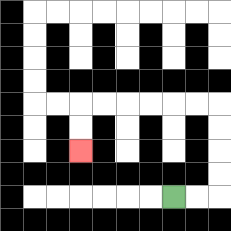{'start': '[7, 8]', 'end': '[3, 6]', 'path_directions': 'R,R,U,U,U,U,L,L,L,L,L,L,D,D', 'path_coordinates': '[[7, 8], [8, 8], [9, 8], [9, 7], [9, 6], [9, 5], [9, 4], [8, 4], [7, 4], [6, 4], [5, 4], [4, 4], [3, 4], [3, 5], [3, 6]]'}